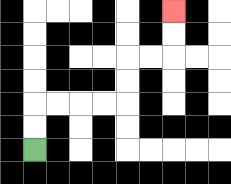{'start': '[1, 6]', 'end': '[7, 0]', 'path_directions': 'U,U,R,R,R,R,U,U,R,R,U,U', 'path_coordinates': '[[1, 6], [1, 5], [1, 4], [2, 4], [3, 4], [4, 4], [5, 4], [5, 3], [5, 2], [6, 2], [7, 2], [7, 1], [7, 0]]'}